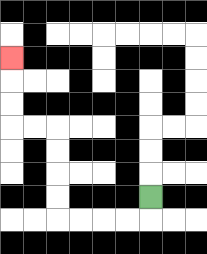{'start': '[6, 8]', 'end': '[0, 2]', 'path_directions': 'D,L,L,L,L,U,U,U,U,L,L,U,U,U', 'path_coordinates': '[[6, 8], [6, 9], [5, 9], [4, 9], [3, 9], [2, 9], [2, 8], [2, 7], [2, 6], [2, 5], [1, 5], [0, 5], [0, 4], [0, 3], [0, 2]]'}